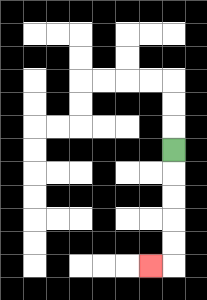{'start': '[7, 6]', 'end': '[6, 11]', 'path_directions': 'D,D,D,D,D,L', 'path_coordinates': '[[7, 6], [7, 7], [7, 8], [7, 9], [7, 10], [7, 11], [6, 11]]'}